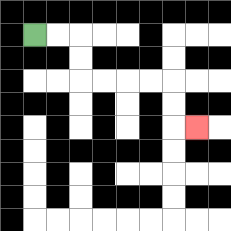{'start': '[1, 1]', 'end': '[8, 5]', 'path_directions': 'R,R,D,D,R,R,R,R,D,D,R', 'path_coordinates': '[[1, 1], [2, 1], [3, 1], [3, 2], [3, 3], [4, 3], [5, 3], [6, 3], [7, 3], [7, 4], [7, 5], [8, 5]]'}